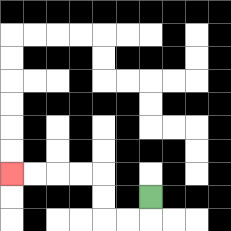{'start': '[6, 8]', 'end': '[0, 7]', 'path_directions': 'D,L,L,U,U,L,L,L,L', 'path_coordinates': '[[6, 8], [6, 9], [5, 9], [4, 9], [4, 8], [4, 7], [3, 7], [2, 7], [1, 7], [0, 7]]'}